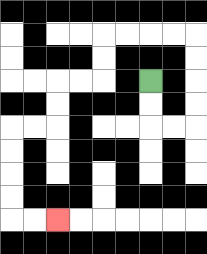{'start': '[6, 3]', 'end': '[2, 9]', 'path_directions': 'D,D,R,R,U,U,U,U,L,L,L,L,D,D,L,L,D,D,L,L,D,D,D,D,R,R', 'path_coordinates': '[[6, 3], [6, 4], [6, 5], [7, 5], [8, 5], [8, 4], [8, 3], [8, 2], [8, 1], [7, 1], [6, 1], [5, 1], [4, 1], [4, 2], [4, 3], [3, 3], [2, 3], [2, 4], [2, 5], [1, 5], [0, 5], [0, 6], [0, 7], [0, 8], [0, 9], [1, 9], [2, 9]]'}